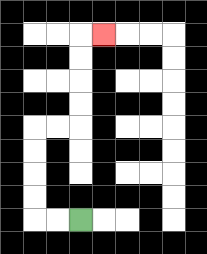{'start': '[3, 9]', 'end': '[4, 1]', 'path_directions': 'L,L,U,U,U,U,R,R,U,U,U,U,R', 'path_coordinates': '[[3, 9], [2, 9], [1, 9], [1, 8], [1, 7], [1, 6], [1, 5], [2, 5], [3, 5], [3, 4], [3, 3], [3, 2], [3, 1], [4, 1]]'}